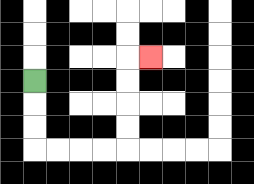{'start': '[1, 3]', 'end': '[6, 2]', 'path_directions': 'D,D,D,R,R,R,R,U,U,U,U,R', 'path_coordinates': '[[1, 3], [1, 4], [1, 5], [1, 6], [2, 6], [3, 6], [4, 6], [5, 6], [5, 5], [5, 4], [5, 3], [5, 2], [6, 2]]'}